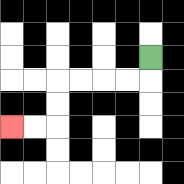{'start': '[6, 2]', 'end': '[0, 5]', 'path_directions': 'D,L,L,L,L,D,D,L,L', 'path_coordinates': '[[6, 2], [6, 3], [5, 3], [4, 3], [3, 3], [2, 3], [2, 4], [2, 5], [1, 5], [0, 5]]'}